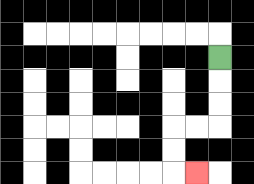{'start': '[9, 2]', 'end': '[8, 7]', 'path_directions': 'D,D,D,L,L,D,D,R', 'path_coordinates': '[[9, 2], [9, 3], [9, 4], [9, 5], [8, 5], [7, 5], [7, 6], [7, 7], [8, 7]]'}